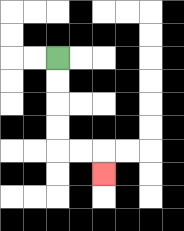{'start': '[2, 2]', 'end': '[4, 7]', 'path_directions': 'D,D,D,D,R,R,D', 'path_coordinates': '[[2, 2], [2, 3], [2, 4], [2, 5], [2, 6], [3, 6], [4, 6], [4, 7]]'}